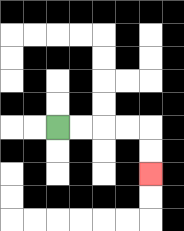{'start': '[2, 5]', 'end': '[6, 7]', 'path_directions': 'R,R,R,R,D,D', 'path_coordinates': '[[2, 5], [3, 5], [4, 5], [5, 5], [6, 5], [6, 6], [6, 7]]'}